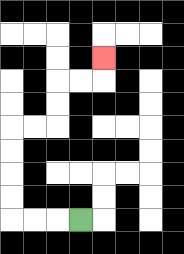{'start': '[3, 9]', 'end': '[4, 2]', 'path_directions': 'L,L,L,U,U,U,U,R,R,U,U,R,R,U', 'path_coordinates': '[[3, 9], [2, 9], [1, 9], [0, 9], [0, 8], [0, 7], [0, 6], [0, 5], [1, 5], [2, 5], [2, 4], [2, 3], [3, 3], [4, 3], [4, 2]]'}